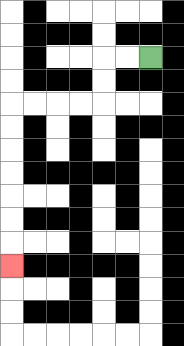{'start': '[6, 2]', 'end': '[0, 11]', 'path_directions': 'L,L,D,D,L,L,L,L,D,D,D,D,D,D,D', 'path_coordinates': '[[6, 2], [5, 2], [4, 2], [4, 3], [4, 4], [3, 4], [2, 4], [1, 4], [0, 4], [0, 5], [0, 6], [0, 7], [0, 8], [0, 9], [0, 10], [0, 11]]'}